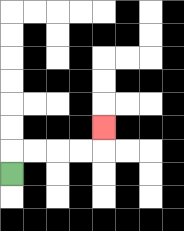{'start': '[0, 7]', 'end': '[4, 5]', 'path_directions': 'U,R,R,R,R,U', 'path_coordinates': '[[0, 7], [0, 6], [1, 6], [2, 6], [3, 6], [4, 6], [4, 5]]'}